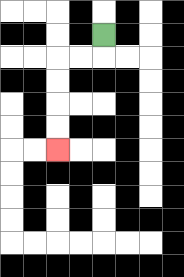{'start': '[4, 1]', 'end': '[2, 6]', 'path_directions': 'D,L,L,D,D,D,D', 'path_coordinates': '[[4, 1], [4, 2], [3, 2], [2, 2], [2, 3], [2, 4], [2, 5], [2, 6]]'}